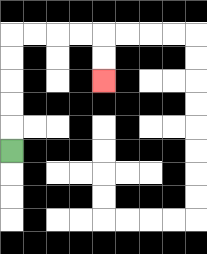{'start': '[0, 6]', 'end': '[4, 3]', 'path_directions': 'U,U,U,U,U,R,R,R,R,D,D', 'path_coordinates': '[[0, 6], [0, 5], [0, 4], [0, 3], [0, 2], [0, 1], [1, 1], [2, 1], [3, 1], [4, 1], [4, 2], [4, 3]]'}